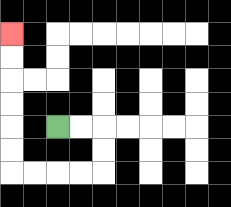{'start': '[2, 5]', 'end': '[0, 1]', 'path_directions': 'R,R,D,D,L,L,L,L,U,U,U,U,U,U', 'path_coordinates': '[[2, 5], [3, 5], [4, 5], [4, 6], [4, 7], [3, 7], [2, 7], [1, 7], [0, 7], [0, 6], [0, 5], [0, 4], [0, 3], [0, 2], [0, 1]]'}